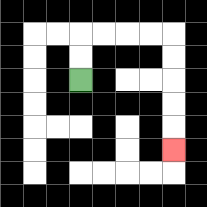{'start': '[3, 3]', 'end': '[7, 6]', 'path_directions': 'U,U,R,R,R,R,D,D,D,D,D', 'path_coordinates': '[[3, 3], [3, 2], [3, 1], [4, 1], [5, 1], [6, 1], [7, 1], [7, 2], [7, 3], [7, 4], [7, 5], [7, 6]]'}